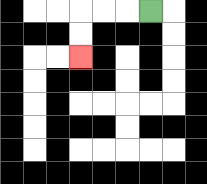{'start': '[6, 0]', 'end': '[3, 2]', 'path_directions': 'L,L,L,D,D', 'path_coordinates': '[[6, 0], [5, 0], [4, 0], [3, 0], [3, 1], [3, 2]]'}